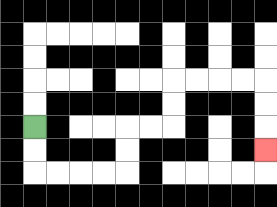{'start': '[1, 5]', 'end': '[11, 6]', 'path_directions': 'D,D,R,R,R,R,U,U,R,R,U,U,R,R,R,R,D,D,D', 'path_coordinates': '[[1, 5], [1, 6], [1, 7], [2, 7], [3, 7], [4, 7], [5, 7], [5, 6], [5, 5], [6, 5], [7, 5], [7, 4], [7, 3], [8, 3], [9, 3], [10, 3], [11, 3], [11, 4], [11, 5], [11, 6]]'}